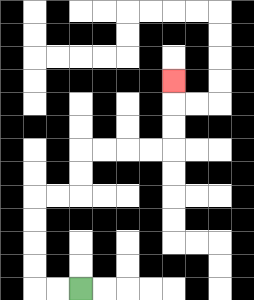{'start': '[3, 12]', 'end': '[7, 3]', 'path_directions': 'L,L,U,U,U,U,R,R,U,U,R,R,R,R,U,U,U', 'path_coordinates': '[[3, 12], [2, 12], [1, 12], [1, 11], [1, 10], [1, 9], [1, 8], [2, 8], [3, 8], [3, 7], [3, 6], [4, 6], [5, 6], [6, 6], [7, 6], [7, 5], [7, 4], [7, 3]]'}